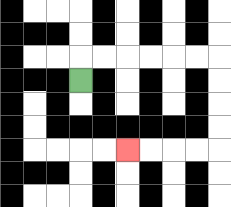{'start': '[3, 3]', 'end': '[5, 6]', 'path_directions': 'U,R,R,R,R,R,R,D,D,D,D,L,L,L,L', 'path_coordinates': '[[3, 3], [3, 2], [4, 2], [5, 2], [6, 2], [7, 2], [8, 2], [9, 2], [9, 3], [9, 4], [9, 5], [9, 6], [8, 6], [7, 6], [6, 6], [5, 6]]'}